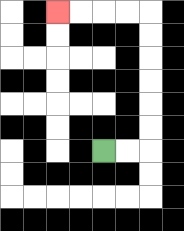{'start': '[4, 6]', 'end': '[2, 0]', 'path_directions': 'R,R,U,U,U,U,U,U,L,L,L,L', 'path_coordinates': '[[4, 6], [5, 6], [6, 6], [6, 5], [6, 4], [6, 3], [6, 2], [6, 1], [6, 0], [5, 0], [4, 0], [3, 0], [2, 0]]'}